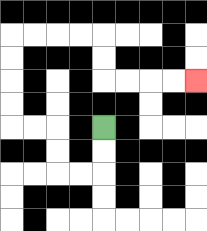{'start': '[4, 5]', 'end': '[8, 3]', 'path_directions': 'D,D,L,L,U,U,L,L,U,U,U,U,R,R,R,R,D,D,R,R,R,R', 'path_coordinates': '[[4, 5], [4, 6], [4, 7], [3, 7], [2, 7], [2, 6], [2, 5], [1, 5], [0, 5], [0, 4], [0, 3], [0, 2], [0, 1], [1, 1], [2, 1], [3, 1], [4, 1], [4, 2], [4, 3], [5, 3], [6, 3], [7, 3], [8, 3]]'}